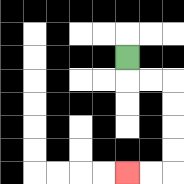{'start': '[5, 2]', 'end': '[5, 7]', 'path_directions': 'D,R,R,D,D,D,D,L,L', 'path_coordinates': '[[5, 2], [5, 3], [6, 3], [7, 3], [7, 4], [7, 5], [7, 6], [7, 7], [6, 7], [5, 7]]'}